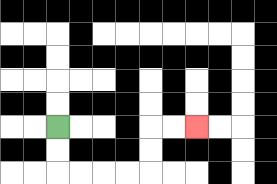{'start': '[2, 5]', 'end': '[8, 5]', 'path_directions': 'D,D,R,R,R,R,U,U,R,R', 'path_coordinates': '[[2, 5], [2, 6], [2, 7], [3, 7], [4, 7], [5, 7], [6, 7], [6, 6], [6, 5], [7, 5], [8, 5]]'}